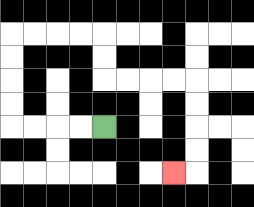{'start': '[4, 5]', 'end': '[7, 7]', 'path_directions': 'L,L,L,L,U,U,U,U,R,R,R,R,D,D,R,R,R,R,D,D,D,D,L', 'path_coordinates': '[[4, 5], [3, 5], [2, 5], [1, 5], [0, 5], [0, 4], [0, 3], [0, 2], [0, 1], [1, 1], [2, 1], [3, 1], [4, 1], [4, 2], [4, 3], [5, 3], [6, 3], [7, 3], [8, 3], [8, 4], [8, 5], [8, 6], [8, 7], [7, 7]]'}